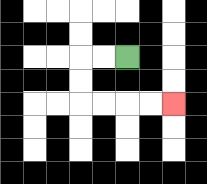{'start': '[5, 2]', 'end': '[7, 4]', 'path_directions': 'L,L,D,D,R,R,R,R', 'path_coordinates': '[[5, 2], [4, 2], [3, 2], [3, 3], [3, 4], [4, 4], [5, 4], [6, 4], [7, 4]]'}